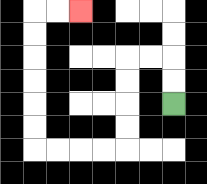{'start': '[7, 4]', 'end': '[3, 0]', 'path_directions': 'U,U,L,L,D,D,D,D,L,L,L,L,U,U,U,U,U,U,R,R', 'path_coordinates': '[[7, 4], [7, 3], [7, 2], [6, 2], [5, 2], [5, 3], [5, 4], [5, 5], [5, 6], [4, 6], [3, 6], [2, 6], [1, 6], [1, 5], [1, 4], [1, 3], [1, 2], [1, 1], [1, 0], [2, 0], [3, 0]]'}